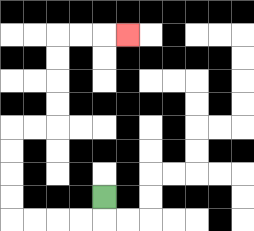{'start': '[4, 8]', 'end': '[5, 1]', 'path_directions': 'D,L,L,L,L,U,U,U,U,R,R,U,U,U,U,R,R,R', 'path_coordinates': '[[4, 8], [4, 9], [3, 9], [2, 9], [1, 9], [0, 9], [0, 8], [0, 7], [0, 6], [0, 5], [1, 5], [2, 5], [2, 4], [2, 3], [2, 2], [2, 1], [3, 1], [4, 1], [5, 1]]'}